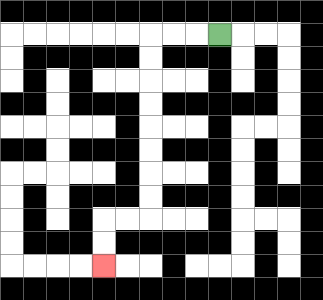{'start': '[9, 1]', 'end': '[4, 11]', 'path_directions': 'L,L,L,D,D,D,D,D,D,D,D,L,L,D,D', 'path_coordinates': '[[9, 1], [8, 1], [7, 1], [6, 1], [6, 2], [6, 3], [6, 4], [6, 5], [6, 6], [6, 7], [6, 8], [6, 9], [5, 9], [4, 9], [4, 10], [4, 11]]'}